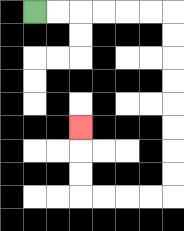{'start': '[1, 0]', 'end': '[3, 5]', 'path_directions': 'R,R,R,R,R,R,D,D,D,D,D,D,D,D,L,L,L,L,U,U,U', 'path_coordinates': '[[1, 0], [2, 0], [3, 0], [4, 0], [5, 0], [6, 0], [7, 0], [7, 1], [7, 2], [7, 3], [7, 4], [7, 5], [7, 6], [7, 7], [7, 8], [6, 8], [5, 8], [4, 8], [3, 8], [3, 7], [3, 6], [3, 5]]'}